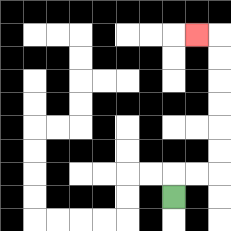{'start': '[7, 8]', 'end': '[8, 1]', 'path_directions': 'U,R,R,U,U,U,U,U,U,L', 'path_coordinates': '[[7, 8], [7, 7], [8, 7], [9, 7], [9, 6], [9, 5], [9, 4], [9, 3], [9, 2], [9, 1], [8, 1]]'}